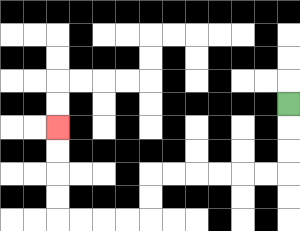{'start': '[12, 4]', 'end': '[2, 5]', 'path_directions': 'D,D,D,L,L,L,L,L,L,D,D,L,L,L,L,U,U,U,U', 'path_coordinates': '[[12, 4], [12, 5], [12, 6], [12, 7], [11, 7], [10, 7], [9, 7], [8, 7], [7, 7], [6, 7], [6, 8], [6, 9], [5, 9], [4, 9], [3, 9], [2, 9], [2, 8], [2, 7], [2, 6], [2, 5]]'}